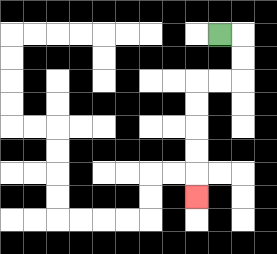{'start': '[9, 1]', 'end': '[8, 8]', 'path_directions': 'R,D,D,L,L,D,D,D,D,D', 'path_coordinates': '[[9, 1], [10, 1], [10, 2], [10, 3], [9, 3], [8, 3], [8, 4], [8, 5], [8, 6], [8, 7], [8, 8]]'}